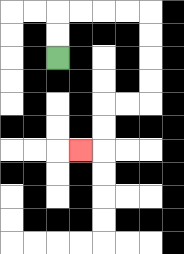{'start': '[2, 2]', 'end': '[3, 6]', 'path_directions': 'U,U,R,R,R,R,D,D,D,D,L,L,D,D,L', 'path_coordinates': '[[2, 2], [2, 1], [2, 0], [3, 0], [4, 0], [5, 0], [6, 0], [6, 1], [6, 2], [6, 3], [6, 4], [5, 4], [4, 4], [4, 5], [4, 6], [3, 6]]'}